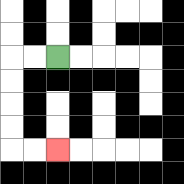{'start': '[2, 2]', 'end': '[2, 6]', 'path_directions': 'L,L,D,D,D,D,R,R', 'path_coordinates': '[[2, 2], [1, 2], [0, 2], [0, 3], [0, 4], [0, 5], [0, 6], [1, 6], [2, 6]]'}